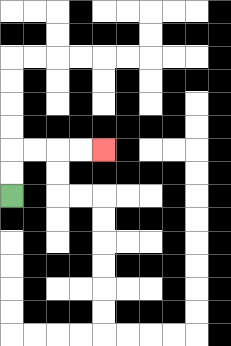{'start': '[0, 8]', 'end': '[4, 6]', 'path_directions': 'U,U,R,R,R,R', 'path_coordinates': '[[0, 8], [0, 7], [0, 6], [1, 6], [2, 6], [3, 6], [4, 6]]'}